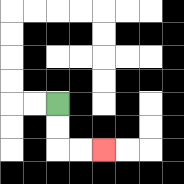{'start': '[2, 4]', 'end': '[4, 6]', 'path_directions': 'D,D,R,R', 'path_coordinates': '[[2, 4], [2, 5], [2, 6], [3, 6], [4, 6]]'}